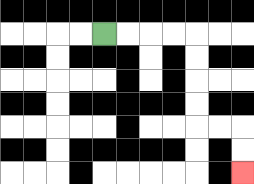{'start': '[4, 1]', 'end': '[10, 7]', 'path_directions': 'R,R,R,R,D,D,D,D,R,R,D,D', 'path_coordinates': '[[4, 1], [5, 1], [6, 1], [7, 1], [8, 1], [8, 2], [8, 3], [8, 4], [8, 5], [9, 5], [10, 5], [10, 6], [10, 7]]'}